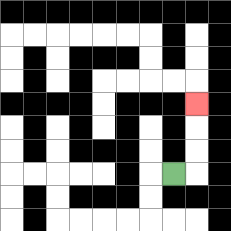{'start': '[7, 7]', 'end': '[8, 4]', 'path_directions': 'R,U,U,U', 'path_coordinates': '[[7, 7], [8, 7], [8, 6], [8, 5], [8, 4]]'}